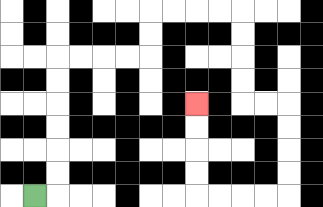{'start': '[1, 8]', 'end': '[8, 4]', 'path_directions': 'R,U,U,U,U,U,U,R,R,R,R,U,U,R,R,R,R,D,D,D,D,R,R,D,D,D,D,L,L,L,L,U,U,U,U', 'path_coordinates': '[[1, 8], [2, 8], [2, 7], [2, 6], [2, 5], [2, 4], [2, 3], [2, 2], [3, 2], [4, 2], [5, 2], [6, 2], [6, 1], [6, 0], [7, 0], [8, 0], [9, 0], [10, 0], [10, 1], [10, 2], [10, 3], [10, 4], [11, 4], [12, 4], [12, 5], [12, 6], [12, 7], [12, 8], [11, 8], [10, 8], [9, 8], [8, 8], [8, 7], [8, 6], [8, 5], [8, 4]]'}